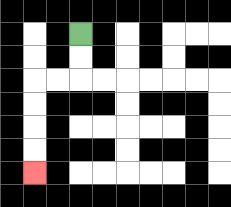{'start': '[3, 1]', 'end': '[1, 7]', 'path_directions': 'D,D,L,L,D,D,D,D', 'path_coordinates': '[[3, 1], [3, 2], [3, 3], [2, 3], [1, 3], [1, 4], [1, 5], [1, 6], [1, 7]]'}